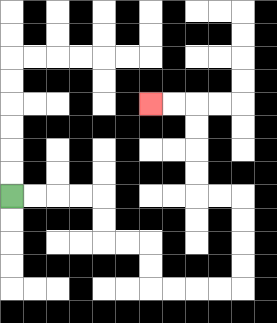{'start': '[0, 8]', 'end': '[6, 4]', 'path_directions': 'R,R,R,R,D,D,R,R,D,D,R,R,R,R,U,U,U,U,L,L,U,U,U,U,L,L', 'path_coordinates': '[[0, 8], [1, 8], [2, 8], [3, 8], [4, 8], [4, 9], [4, 10], [5, 10], [6, 10], [6, 11], [6, 12], [7, 12], [8, 12], [9, 12], [10, 12], [10, 11], [10, 10], [10, 9], [10, 8], [9, 8], [8, 8], [8, 7], [8, 6], [8, 5], [8, 4], [7, 4], [6, 4]]'}